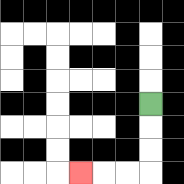{'start': '[6, 4]', 'end': '[3, 7]', 'path_directions': 'D,D,D,L,L,L', 'path_coordinates': '[[6, 4], [6, 5], [6, 6], [6, 7], [5, 7], [4, 7], [3, 7]]'}